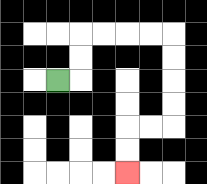{'start': '[2, 3]', 'end': '[5, 7]', 'path_directions': 'R,U,U,R,R,R,R,D,D,D,D,L,L,D,D', 'path_coordinates': '[[2, 3], [3, 3], [3, 2], [3, 1], [4, 1], [5, 1], [6, 1], [7, 1], [7, 2], [7, 3], [7, 4], [7, 5], [6, 5], [5, 5], [5, 6], [5, 7]]'}